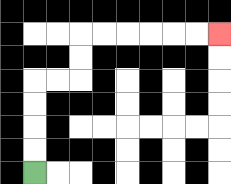{'start': '[1, 7]', 'end': '[9, 1]', 'path_directions': 'U,U,U,U,R,R,U,U,R,R,R,R,R,R', 'path_coordinates': '[[1, 7], [1, 6], [1, 5], [1, 4], [1, 3], [2, 3], [3, 3], [3, 2], [3, 1], [4, 1], [5, 1], [6, 1], [7, 1], [8, 1], [9, 1]]'}